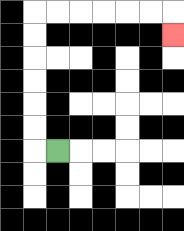{'start': '[2, 6]', 'end': '[7, 1]', 'path_directions': 'L,U,U,U,U,U,U,R,R,R,R,R,R,D', 'path_coordinates': '[[2, 6], [1, 6], [1, 5], [1, 4], [1, 3], [1, 2], [1, 1], [1, 0], [2, 0], [3, 0], [4, 0], [5, 0], [6, 0], [7, 0], [7, 1]]'}